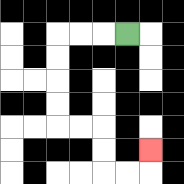{'start': '[5, 1]', 'end': '[6, 6]', 'path_directions': 'L,L,L,D,D,D,D,R,R,D,D,R,R,U', 'path_coordinates': '[[5, 1], [4, 1], [3, 1], [2, 1], [2, 2], [2, 3], [2, 4], [2, 5], [3, 5], [4, 5], [4, 6], [4, 7], [5, 7], [6, 7], [6, 6]]'}